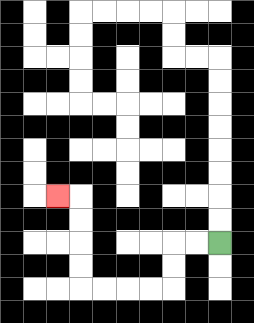{'start': '[9, 10]', 'end': '[2, 8]', 'path_directions': 'L,L,D,D,L,L,L,L,U,U,U,U,L', 'path_coordinates': '[[9, 10], [8, 10], [7, 10], [7, 11], [7, 12], [6, 12], [5, 12], [4, 12], [3, 12], [3, 11], [3, 10], [3, 9], [3, 8], [2, 8]]'}